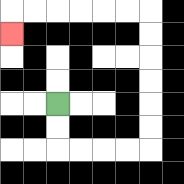{'start': '[2, 4]', 'end': '[0, 1]', 'path_directions': 'D,D,R,R,R,R,U,U,U,U,U,U,L,L,L,L,L,L,D', 'path_coordinates': '[[2, 4], [2, 5], [2, 6], [3, 6], [4, 6], [5, 6], [6, 6], [6, 5], [6, 4], [6, 3], [6, 2], [6, 1], [6, 0], [5, 0], [4, 0], [3, 0], [2, 0], [1, 0], [0, 0], [0, 1]]'}